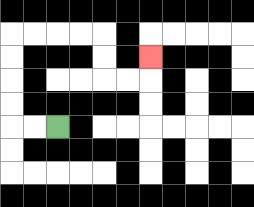{'start': '[2, 5]', 'end': '[6, 2]', 'path_directions': 'L,L,U,U,U,U,R,R,R,R,D,D,R,R,U', 'path_coordinates': '[[2, 5], [1, 5], [0, 5], [0, 4], [0, 3], [0, 2], [0, 1], [1, 1], [2, 1], [3, 1], [4, 1], [4, 2], [4, 3], [5, 3], [6, 3], [6, 2]]'}